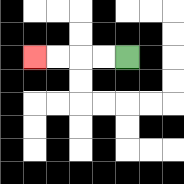{'start': '[5, 2]', 'end': '[1, 2]', 'path_directions': 'L,L,L,L', 'path_coordinates': '[[5, 2], [4, 2], [3, 2], [2, 2], [1, 2]]'}